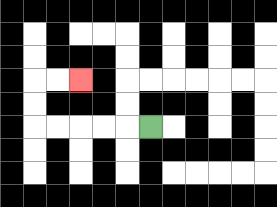{'start': '[6, 5]', 'end': '[3, 3]', 'path_directions': 'L,L,L,L,L,U,U,R,R', 'path_coordinates': '[[6, 5], [5, 5], [4, 5], [3, 5], [2, 5], [1, 5], [1, 4], [1, 3], [2, 3], [3, 3]]'}